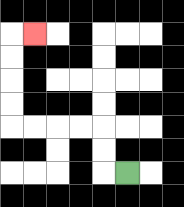{'start': '[5, 7]', 'end': '[1, 1]', 'path_directions': 'L,U,U,L,L,L,L,U,U,U,U,R', 'path_coordinates': '[[5, 7], [4, 7], [4, 6], [4, 5], [3, 5], [2, 5], [1, 5], [0, 5], [0, 4], [0, 3], [0, 2], [0, 1], [1, 1]]'}